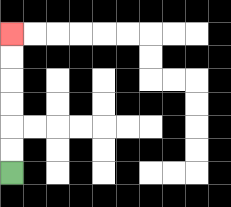{'start': '[0, 7]', 'end': '[0, 1]', 'path_directions': 'U,U,U,U,U,U', 'path_coordinates': '[[0, 7], [0, 6], [0, 5], [0, 4], [0, 3], [0, 2], [0, 1]]'}